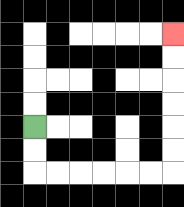{'start': '[1, 5]', 'end': '[7, 1]', 'path_directions': 'D,D,R,R,R,R,R,R,U,U,U,U,U,U', 'path_coordinates': '[[1, 5], [1, 6], [1, 7], [2, 7], [3, 7], [4, 7], [5, 7], [6, 7], [7, 7], [7, 6], [7, 5], [7, 4], [7, 3], [7, 2], [7, 1]]'}